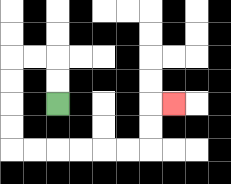{'start': '[2, 4]', 'end': '[7, 4]', 'path_directions': 'U,U,L,L,D,D,D,D,R,R,R,R,R,R,U,U,R', 'path_coordinates': '[[2, 4], [2, 3], [2, 2], [1, 2], [0, 2], [0, 3], [0, 4], [0, 5], [0, 6], [1, 6], [2, 6], [3, 6], [4, 6], [5, 6], [6, 6], [6, 5], [6, 4], [7, 4]]'}